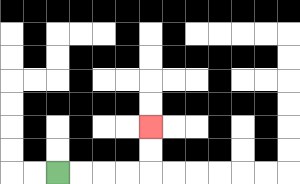{'start': '[2, 7]', 'end': '[6, 5]', 'path_directions': 'R,R,R,R,U,U', 'path_coordinates': '[[2, 7], [3, 7], [4, 7], [5, 7], [6, 7], [6, 6], [6, 5]]'}